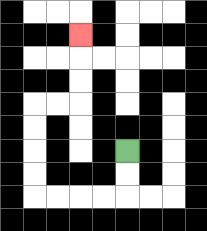{'start': '[5, 6]', 'end': '[3, 1]', 'path_directions': 'D,D,L,L,L,L,U,U,U,U,R,R,U,U,U', 'path_coordinates': '[[5, 6], [5, 7], [5, 8], [4, 8], [3, 8], [2, 8], [1, 8], [1, 7], [1, 6], [1, 5], [1, 4], [2, 4], [3, 4], [3, 3], [3, 2], [3, 1]]'}